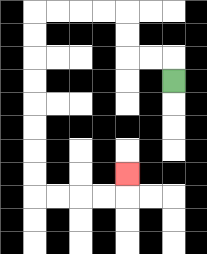{'start': '[7, 3]', 'end': '[5, 7]', 'path_directions': 'U,L,L,U,U,L,L,L,L,D,D,D,D,D,D,D,D,R,R,R,R,U', 'path_coordinates': '[[7, 3], [7, 2], [6, 2], [5, 2], [5, 1], [5, 0], [4, 0], [3, 0], [2, 0], [1, 0], [1, 1], [1, 2], [1, 3], [1, 4], [1, 5], [1, 6], [1, 7], [1, 8], [2, 8], [3, 8], [4, 8], [5, 8], [5, 7]]'}